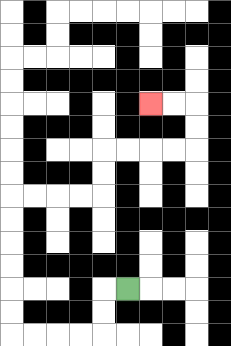{'start': '[5, 12]', 'end': '[6, 4]', 'path_directions': 'L,D,D,L,L,L,L,U,U,U,U,U,U,R,R,R,R,U,U,R,R,R,R,U,U,L,L', 'path_coordinates': '[[5, 12], [4, 12], [4, 13], [4, 14], [3, 14], [2, 14], [1, 14], [0, 14], [0, 13], [0, 12], [0, 11], [0, 10], [0, 9], [0, 8], [1, 8], [2, 8], [3, 8], [4, 8], [4, 7], [4, 6], [5, 6], [6, 6], [7, 6], [8, 6], [8, 5], [8, 4], [7, 4], [6, 4]]'}